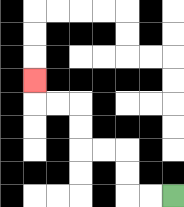{'start': '[7, 8]', 'end': '[1, 3]', 'path_directions': 'L,L,U,U,L,L,U,U,L,L,U', 'path_coordinates': '[[7, 8], [6, 8], [5, 8], [5, 7], [5, 6], [4, 6], [3, 6], [3, 5], [3, 4], [2, 4], [1, 4], [1, 3]]'}